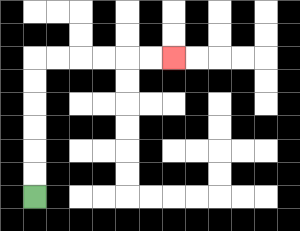{'start': '[1, 8]', 'end': '[7, 2]', 'path_directions': 'U,U,U,U,U,U,R,R,R,R,R,R', 'path_coordinates': '[[1, 8], [1, 7], [1, 6], [1, 5], [1, 4], [1, 3], [1, 2], [2, 2], [3, 2], [4, 2], [5, 2], [6, 2], [7, 2]]'}